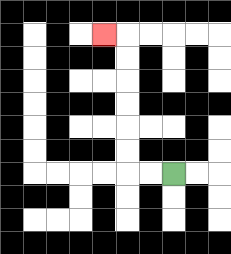{'start': '[7, 7]', 'end': '[4, 1]', 'path_directions': 'L,L,U,U,U,U,U,U,L', 'path_coordinates': '[[7, 7], [6, 7], [5, 7], [5, 6], [5, 5], [5, 4], [5, 3], [5, 2], [5, 1], [4, 1]]'}